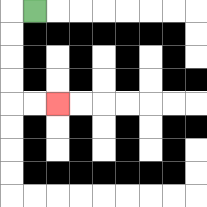{'start': '[1, 0]', 'end': '[2, 4]', 'path_directions': 'L,D,D,D,D,R,R', 'path_coordinates': '[[1, 0], [0, 0], [0, 1], [0, 2], [0, 3], [0, 4], [1, 4], [2, 4]]'}